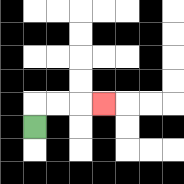{'start': '[1, 5]', 'end': '[4, 4]', 'path_directions': 'U,R,R,R', 'path_coordinates': '[[1, 5], [1, 4], [2, 4], [3, 4], [4, 4]]'}